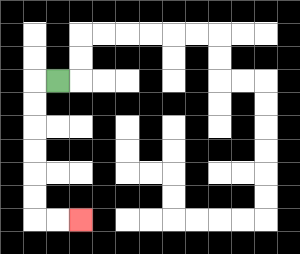{'start': '[2, 3]', 'end': '[3, 9]', 'path_directions': 'L,D,D,D,D,D,D,R,R', 'path_coordinates': '[[2, 3], [1, 3], [1, 4], [1, 5], [1, 6], [1, 7], [1, 8], [1, 9], [2, 9], [3, 9]]'}